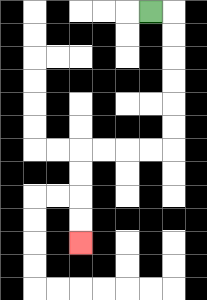{'start': '[6, 0]', 'end': '[3, 10]', 'path_directions': 'R,D,D,D,D,D,D,L,L,L,L,D,D,D,D', 'path_coordinates': '[[6, 0], [7, 0], [7, 1], [7, 2], [7, 3], [7, 4], [7, 5], [7, 6], [6, 6], [5, 6], [4, 6], [3, 6], [3, 7], [3, 8], [3, 9], [3, 10]]'}